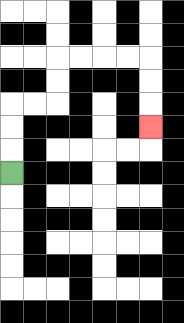{'start': '[0, 7]', 'end': '[6, 5]', 'path_directions': 'U,U,U,R,R,U,U,R,R,R,R,D,D,D', 'path_coordinates': '[[0, 7], [0, 6], [0, 5], [0, 4], [1, 4], [2, 4], [2, 3], [2, 2], [3, 2], [4, 2], [5, 2], [6, 2], [6, 3], [6, 4], [6, 5]]'}